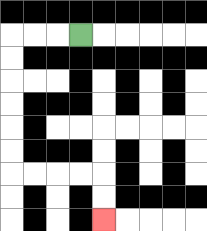{'start': '[3, 1]', 'end': '[4, 9]', 'path_directions': 'L,L,L,D,D,D,D,D,D,R,R,R,R,D,D', 'path_coordinates': '[[3, 1], [2, 1], [1, 1], [0, 1], [0, 2], [0, 3], [0, 4], [0, 5], [0, 6], [0, 7], [1, 7], [2, 7], [3, 7], [4, 7], [4, 8], [4, 9]]'}